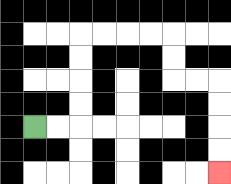{'start': '[1, 5]', 'end': '[9, 7]', 'path_directions': 'R,R,U,U,U,U,R,R,R,R,D,D,R,R,D,D,D,D', 'path_coordinates': '[[1, 5], [2, 5], [3, 5], [3, 4], [3, 3], [3, 2], [3, 1], [4, 1], [5, 1], [6, 1], [7, 1], [7, 2], [7, 3], [8, 3], [9, 3], [9, 4], [9, 5], [9, 6], [9, 7]]'}